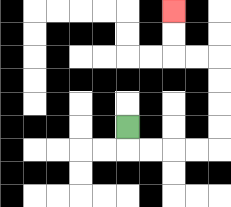{'start': '[5, 5]', 'end': '[7, 0]', 'path_directions': 'D,R,R,R,R,U,U,U,U,L,L,U,U', 'path_coordinates': '[[5, 5], [5, 6], [6, 6], [7, 6], [8, 6], [9, 6], [9, 5], [9, 4], [9, 3], [9, 2], [8, 2], [7, 2], [7, 1], [7, 0]]'}